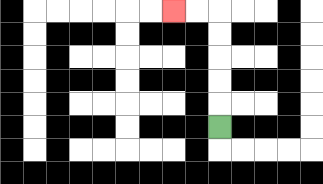{'start': '[9, 5]', 'end': '[7, 0]', 'path_directions': 'U,U,U,U,U,L,L', 'path_coordinates': '[[9, 5], [9, 4], [9, 3], [9, 2], [9, 1], [9, 0], [8, 0], [7, 0]]'}